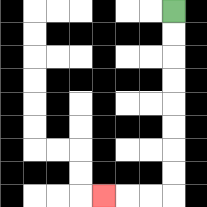{'start': '[7, 0]', 'end': '[4, 8]', 'path_directions': 'D,D,D,D,D,D,D,D,L,L,L', 'path_coordinates': '[[7, 0], [7, 1], [7, 2], [7, 3], [7, 4], [7, 5], [7, 6], [7, 7], [7, 8], [6, 8], [5, 8], [4, 8]]'}